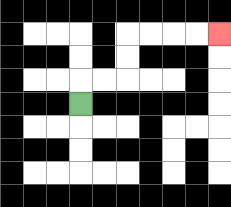{'start': '[3, 4]', 'end': '[9, 1]', 'path_directions': 'U,R,R,U,U,R,R,R,R', 'path_coordinates': '[[3, 4], [3, 3], [4, 3], [5, 3], [5, 2], [5, 1], [6, 1], [7, 1], [8, 1], [9, 1]]'}